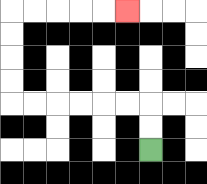{'start': '[6, 6]', 'end': '[5, 0]', 'path_directions': 'U,U,L,L,L,L,L,L,U,U,U,U,R,R,R,R,R', 'path_coordinates': '[[6, 6], [6, 5], [6, 4], [5, 4], [4, 4], [3, 4], [2, 4], [1, 4], [0, 4], [0, 3], [0, 2], [0, 1], [0, 0], [1, 0], [2, 0], [3, 0], [4, 0], [5, 0]]'}